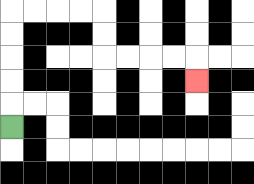{'start': '[0, 5]', 'end': '[8, 3]', 'path_directions': 'U,U,U,U,U,R,R,R,R,D,D,R,R,R,R,D', 'path_coordinates': '[[0, 5], [0, 4], [0, 3], [0, 2], [0, 1], [0, 0], [1, 0], [2, 0], [3, 0], [4, 0], [4, 1], [4, 2], [5, 2], [6, 2], [7, 2], [8, 2], [8, 3]]'}